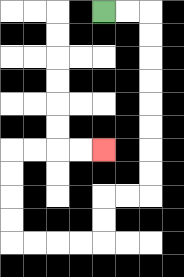{'start': '[4, 0]', 'end': '[4, 6]', 'path_directions': 'R,R,D,D,D,D,D,D,D,D,L,L,D,D,L,L,L,L,U,U,U,U,R,R,R,R', 'path_coordinates': '[[4, 0], [5, 0], [6, 0], [6, 1], [6, 2], [6, 3], [6, 4], [6, 5], [6, 6], [6, 7], [6, 8], [5, 8], [4, 8], [4, 9], [4, 10], [3, 10], [2, 10], [1, 10], [0, 10], [0, 9], [0, 8], [0, 7], [0, 6], [1, 6], [2, 6], [3, 6], [4, 6]]'}